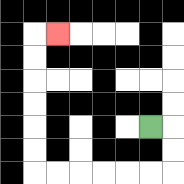{'start': '[6, 5]', 'end': '[2, 1]', 'path_directions': 'R,D,D,L,L,L,L,L,L,U,U,U,U,U,U,R', 'path_coordinates': '[[6, 5], [7, 5], [7, 6], [7, 7], [6, 7], [5, 7], [4, 7], [3, 7], [2, 7], [1, 7], [1, 6], [1, 5], [1, 4], [1, 3], [1, 2], [1, 1], [2, 1]]'}